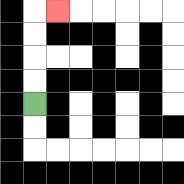{'start': '[1, 4]', 'end': '[2, 0]', 'path_directions': 'U,U,U,U,R', 'path_coordinates': '[[1, 4], [1, 3], [1, 2], [1, 1], [1, 0], [2, 0]]'}